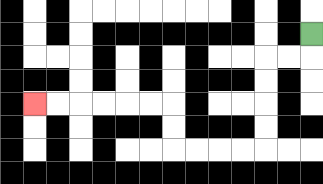{'start': '[13, 1]', 'end': '[1, 4]', 'path_directions': 'D,L,L,D,D,D,D,L,L,L,L,U,U,L,L,L,L,L,L', 'path_coordinates': '[[13, 1], [13, 2], [12, 2], [11, 2], [11, 3], [11, 4], [11, 5], [11, 6], [10, 6], [9, 6], [8, 6], [7, 6], [7, 5], [7, 4], [6, 4], [5, 4], [4, 4], [3, 4], [2, 4], [1, 4]]'}